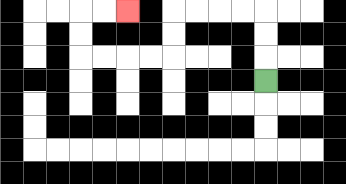{'start': '[11, 3]', 'end': '[5, 0]', 'path_directions': 'U,U,U,L,L,L,L,D,D,L,L,L,L,U,U,R,R', 'path_coordinates': '[[11, 3], [11, 2], [11, 1], [11, 0], [10, 0], [9, 0], [8, 0], [7, 0], [7, 1], [7, 2], [6, 2], [5, 2], [4, 2], [3, 2], [3, 1], [3, 0], [4, 0], [5, 0]]'}